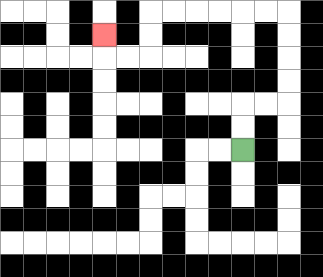{'start': '[10, 6]', 'end': '[4, 1]', 'path_directions': 'U,U,R,R,U,U,U,U,L,L,L,L,L,L,D,D,L,L,U', 'path_coordinates': '[[10, 6], [10, 5], [10, 4], [11, 4], [12, 4], [12, 3], [12, 2], [12, 1], [12, 0], [11, 0], [10, 0], [9, 0], [8, 0], [7, 0], [6, 0], [6, 1], [6, 2], [5, 2], [4, 2], [4, 1]]'}